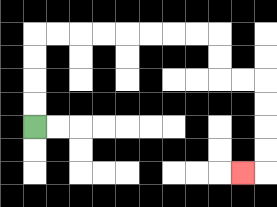{'start': '[1, 5]', 'end': '[10, 7]', 'path_directions': 'U,U,U,U,R,R,R,R,R,R,R,R,D,D,R,R,D,D,D,D,L', 'path_coordinates': '[[1, 5], [1, 4], [1, 3], [1, 2], [1, 1], [2, 1], [3, 1], [4, 1], [5, 1], [6, 1], [7, 1], [8, 1], [9, 1], [9, 2], [9, 3], [10, 3], [11, 3], [11, 4], [11, 5], [11, 6], [11, 7], [10, 7]]'}